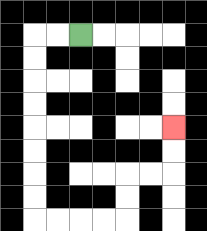{'start': '[3, 1]', 'end': '[7, 5]', 'path_directions': 'L,L,D,D,D,D,D,D,D,D,R,R,R,R,U,U,R,R,U,U', 'path_coordinates': '[[3, 1], [2, 1], [1, 1], [1, 2], [1, 3], [1, 4], [1, 5], [1, 6], [1, 7], [1, 8], [1, 9], [2, 9], [3, 9], [4, 9], [5, 9], [5, 8], [5, 7], [6, 7], [7, 7], [7, 6], [7, 5]]'}